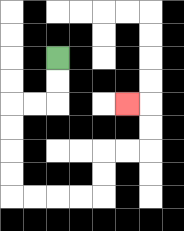{'start': '[2, 2]', 'end': '[5, 4]', 'path_directions': 'D,D,L,L,D,D,D,D,R,R,R,R,U,U,R,R,U,U,L', 'path_coordinates': '[[2, 2], [2, 3], [2, 4], [1, 4], [0, 4], [0, 5], [0, 6], [0, 7], [0, 8], [1, 8], [2, 8], [3, 8], [4, 8], [4, 7], [4, 6], [5, 6], [6, 6], [6, 5], [6, 4], [5, 4]]'}